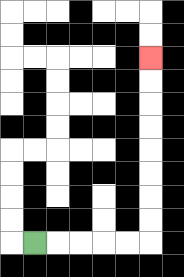{'start': '[1, 10]', 'end': '[6, 2]', 'path_directions': 'R,R,R,R,R,U,U,U,U,U,U,U,U', 'path_coordinates': '[[1, 10], [2, 10], [3, 10], [4, 10], [5, 10], [6, 10], [6, 9], [6, 8], [6, 7], [6, 6], [6, 5], [6, 4], [6, 3], [6, 2]]'}